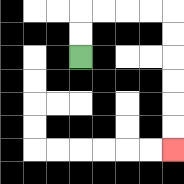{'start': '[3, 2]', 'end': '[7, 6]', 'path_directions': 'U,U,R,R,R,R,D,D,D,D,D,D', 'path_coordinates': '[[3, 2], [3, 1], [3, 0], [4, 0], [5, 0], [6, 0], [7, 0], [7, 1], [7, 2], [7, 3], [7, 4], [7, 5], [7, 6]]'}